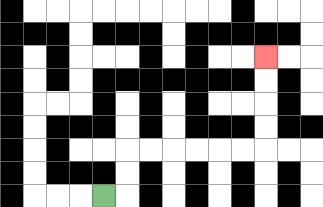{'start': '[4, 8]', 'end': '[11, 2]', 'path_directions': 'R,U,U,R,R,R,R,R,R,U,U,U,U', 'path_coordinates': '[[4, 8], [5, 8], [5, 7], [5, 6], [6, 6], [7, 6], [8, 6], [9, 6], [10, 6], [11, 6], [11, 5], [11, 4], [11, 3], [11, 2]]'}